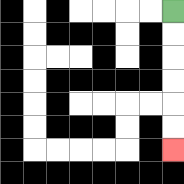{'start': '[7, 0]', 'end': '[7, 6]', 'path_directions': 'D,D,D,D,D,D', 'path_coordinates': '[[7, 0], [7, 1], [7, 2], [7, 3], [7, 4], [7, 5], [7, 6]]'}